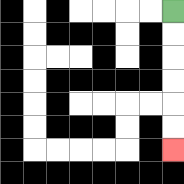{'start': '[7, 0]', 'end': '[7, 6]', 'path_directions': 'D,D,D,D,D,D', 'path_coordinates': '[[7, 0], [7, 1], [7, 2], [7, 3], [7, 4], [7, 5], [7, 6]]'}